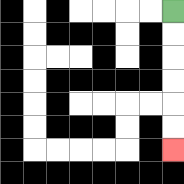{'start': '[7, 0]', 'end': '[7, 6]', 'path_directions': 'D,D,D,D,D,D', 'path_coordinates': '[[7, 0], [7, 1], [7, 2], [7, 3], [7, 4], [7, 5], [7, 6]]'}